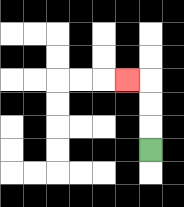{'start': '[6, 6]', 'end': '[5, 3]', 'path_directions': 'U,U,U,L', 'path_coordinates': '[[6, 6], [6, 5], [6, 4], [6, 3], [5, 3]]'}